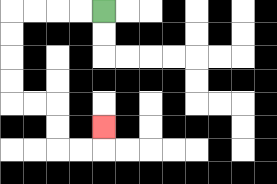{'start': '[4, 0]', 'end': '[4, 5]', 'path_directions': 'L,L,L,L,D,D,D,D,R,R,D,D,R,R,U', 'path_coordinates': '[[4, 0], [3, 0], [2, 0], [1, 0], [0, 0], [0, 1], [0, 2], [0, 3], [0, 4], [1, 4], [2, 4], [2, 5], [2, 6], [3, 6], [4, 6], [4, 5]]'}